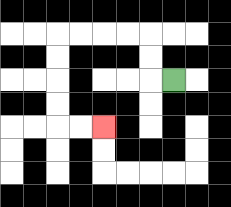{'start': '[7, 3]', 'end': '[4, 5]', 'path_directions': 'L,U,U,L,L,L,L,D,D,D,D,R,R', 'path_coordinates': '[[7, 3], [6, 3], [6, 2], [6, 1], [5, 1], [4, 1], [3, 1], [2, 1], [2, 2], [2, 3], [2, 4], [2, 5], [3, 5], [4, 5]]'}